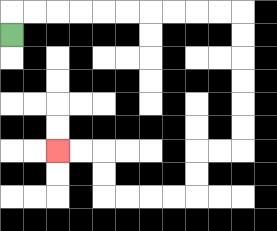{'start': '[0, 1]', 'end': '[2, 6]', 'path_directions': 'U,R,R,R,R,R,R,R,R,R,R,D,D,D,D,D,D,L,L,D,D,L,L,L,L,U,U,L,L', 'path_coordinates': '[[0, 1], [0, 0], [1, 0], [2, 0], [3, 0], [4, 0], [5, 0], [6, 0], [7, 0], [8, 0], [9, 0], [10, 0], [10, 1], [10, 2], [10, 3], [10, 4], [10, 5], [10, 6], [9, 6], [8, 6], [8, 7], [8, 8], [7, 8], [6, 8], [5, 8], [4, 8], [4, 7], [4, 6], [3, 6], [2, 6]]'}